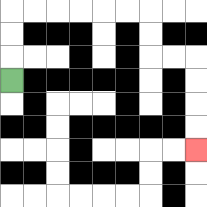{'start': '[0, 3]', 'end': '[8, 6]', 'path_directions': 'U,U,U,R,R,R,R,R,R,D,D,R,R,D,D,D,D', 'path_coordinates': '[[0, 3], [0, 2], [0, 1], [0, 0], [1, 0], [2, 0], [3, 0], [4, 0], [5, 0], [6, 0], [6, 1], [6, 2], [7, 2], [8, 2], [8, 3], [8, 4], [8, 5], [8, 6]]'}